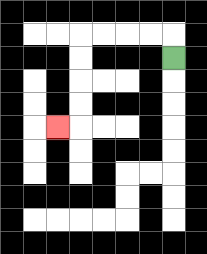{'start': '[7, 2]', 'end': '[2, 5]', 'path_directions': 'U,L,L,L,L,D,D,D,D,L', 'path_coordinates': '[[7, 2], [7, 1], [6, 1], [5, 1], [4, 1], [3, 1], [3, 2], [3, 3], [3, 4], [3, 5], [2, 5]]'}